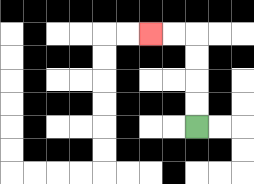{'start': '[8, 5]', 'end': '[6, 1]', 'path_directions': 'U,U,U,U,L,L', 'path_coordinates': '[[8, 5], [8, 4], [8, 3], [8, 2], [8, 1], [7, 1], [6, 1]]'}